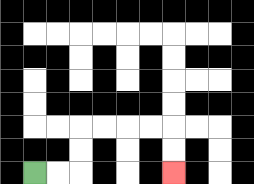{'start': '[1, 7]', 'end': '[7, 7]', 'path_directions': 'R,R,U,U,R,R,R,R,D,D', 'path_coordinates': '[[1, 7], [2, 7], [3, 7], [3, 6], [3, 5], [4, 5], [5, 5], [6, 5], [7, 5], [7, 6], [7, 7]]'}